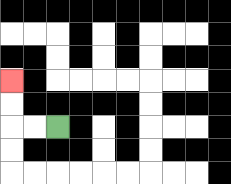{'start': '[2, 5]', 'end': '[0, 3]', 'path_directions': 'L,L,U,U', 'path_coordinates': '[[2, 5], [1, 5], [0, 5], [0, 4], [0, 3]]'}